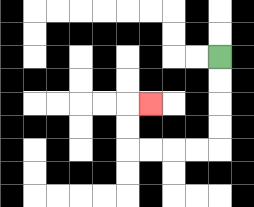{'start': '[9, 2]', 'end': '[6, 4]', 'path_directions': 'D,D,D,D,L,L,L,L,U,U,R', 'path_coordinates': '[[9, 2], [9, 3], [9, 4], [9, 5], [9, 6], [8, 6], [7, 6], [6, 6], [5, 6], [5, 5], [5, 4], [6, 4]]'}